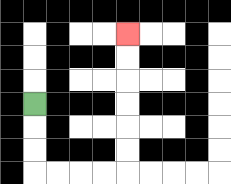{'start': '[1, 4]', 'end': '[5, 1]', 'path_directions': 'D,D,D,R,R,R,R,U,U,U,U,U,U', 'path_coordinates': '[[1, 4], [1, 5], [1, 6], [1, 7], [2, 7], [3, 7], [4, 7], [5, 7], [5, 6], [5, 5], [5, 4], [5, 3], [5, 2], [5, 1]]'}